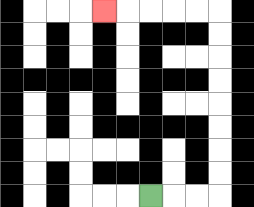{'start': '[6, 8]', 'end': '[4, 0]', 'path_directions': 'R,R,R,U,U,U,U,U,U,U,U,L,L,L,L,L', 'path_coordinates': '[[6, 8], [7, 8], [8, 8], [9, 8], [9, 7], [9, 6], [9, 5], [9, 4], [9, 3], [9, 2], [9, 1], [9, 0], [8, 0], [7, 0], [6, 0], [5, 0], [4, 0]]'}